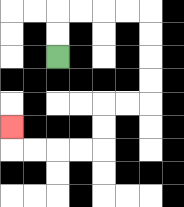{'start': '[2, 2]', 'end': '[0, 5]', 'path_directions': 'U,U,R,R,R,R,D,D,D,D,L,L,D,D,L,L,L,L,U', 'path_coordinates': '[[2, 2], [2, 1], [2, 0], [3, 0], [4, 0], [5, 0], [6, 0], [6, 1], [6, 2], [6, 3], [6, 4], [5, 4], [4, 4], [4, 5], [4, 6], [3, 6], [2, 6], [1, 6], [0, 6], [0, 5]]'}